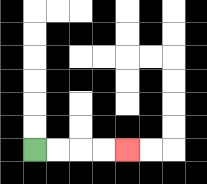{'start': '[1, 6]', 'end': '[5, 6]', 'path_directions': 'R,R,R,R', 'path_coordinates': '[[1, 6], [2, 6], [3, 6], [4, 6], [5, 6]]'}